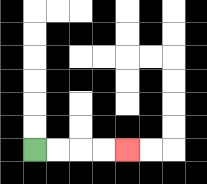{'start': '[1, 6]', 'end': '[5, 6]', 'path_directions': 'R,R,R,R', 'path_coordinates': '[[1, 6], [2, 6], [3, 6], [4, 6], [5, 6]]'}